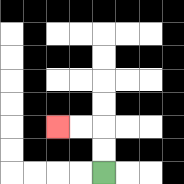{'start': '[4, 7]', 'end': '[2, 5]', 'path_directions': 'U,U,L,L', 'path_coordinates': '[[4, 7], [4, 6], [4, 5], [3, 5], [2, 5]]'}